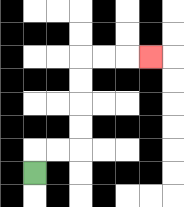{'start': '[1, 7]', 'end': '[6, 2]', 'path_directions': 'U,R,R,U,U,U,U,R,R,R', 'path_coordinates': '[[1, 7], [1, 6], [2, 6], [3, 6], [3, 5], [3, 4], [3, 3], [3, 2], [4, 2], [5, 2], [6, 2]]'}